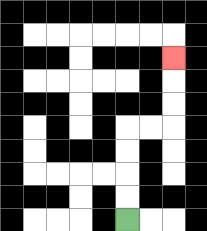{'start': '[5, 9]', 'end': '[7, 2]', 'path_directions': 'U,U,U,U,R,R,U,U,U', 'path_coordinates': '[[5, 9], [5, 8], [5, 7], [5, 6], [5, 5], [6, 5], [7, 5], [7, 4], [7, 3], [7, 2]]'}